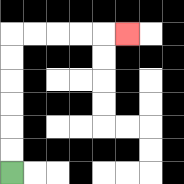{'start': '[0, 7]', 'end': '[5, 1]', 'path_directions': 'U,U,U,U,U,U,R,R,R,R,R', 'path_coordinates': '[[0, 7], [0, 6], [0, 5], [0, 4], [0, 3], [0, 2], [0, 1], [1, 1], [2, 1], [3, 1], [4, 1], [5, 1]]'}